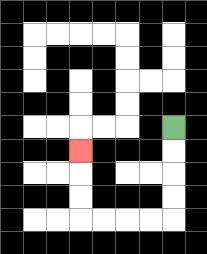{'start': '[7, 5]', 'end': '[3, 6]', 'path_directions': 'D,D,D,D,L,L,L,L,U,U,U', 'path_coordinates': '[[7, 5], [7, 6], [7, 7], [7, 8], [7, 9], [6, 9], [5, 9], [4, 9], [3, 9], [3, 8], [3, 7], [3, 6]]'}